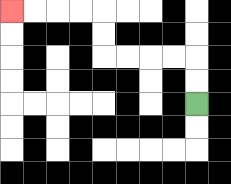{'start': '[8, 4]', 'end': '[0, 0]', 'path_directions': 'U,U,L,L,L,L,U,U,L,L,L,L', 'path_coordinates': '[[8, 4], [8, 3], [8, 2], [7, 2], [6, 2], [5, 2], [4, 2], [4, 1], [4, 0], [3, 0], [2, 0], [1, 0], [0, 0]]'}